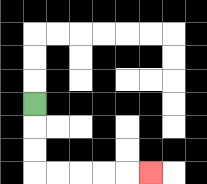{'start': '[1, 4]', 'end': '[6, 7]', 'path_directions': 'D,D,D,R,R,R,R,R', 'path_coordinates': '[[1, 4], [1, 5], [1, 6], [1, 7], [2, 7], [3, 7], [4, 7], [5, 7], [6, 7]]'}